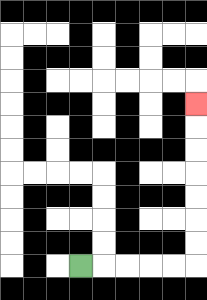{'start': '[3, 11]', 'end': '[8, 4]', 'path_directions': 'R,R,R,R,R,U,U,U,U,U,U,U', 'path_coordinates': '[[3, 11], [4, 11], [5, 11], [6, 11], [7, 11], [8, 11], [8, 10], [8, 9], [8, 8], [8, 7], [8, 6], [8, 5], [8, 4]]'}